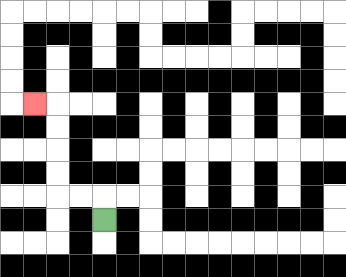{'start': '[4, 9]', 'end': '[1, 4]', 'path_directions': 'U,L,L,U,U,U,U,L', 'path_coordinates': '[[4, 9], [4, 8], [3, 8], [2, 8], [2, 7], [2, 6], [2, 5], [2, 4], [1, 4]]'}